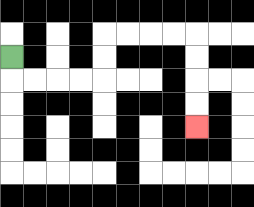{'start': '[0, 2]', 'end': '[8, 5]', 'path_directions': 'D,R,R,R,R,U,U,R,R,R,R,D,D,D,D', 'path_coordinates': '[[0, 2], [0, 3], [1, 3], [2, 3], [3, 3], [4, 3], [4, 2], [4, 1], [5, 1], [6, 1], [7, 1], [8, 1], [8, 2], [8, 3], [8, 4], [8, 5]]'}